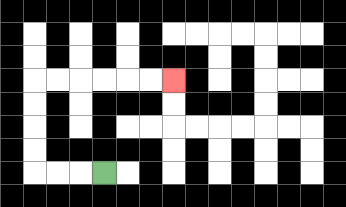{'start': '[4, 7]', 'end': '[7, 3]', 'path_directions': 'L,L,L,U,U,U,U,R,R,R,R,R,R', 'path_coordinates': '[[4, 7], [3, 7], [2, 7], [1, 7], [1, 6], [1, 5], [1, 4], [1, 3], [2, 3], [3, 3], [4, 3], [5, 3], [6, 3], [7, 3]]'}